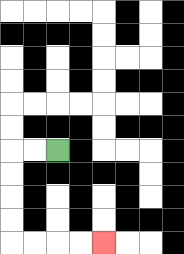{'start': '[2, 6]', 'end': '[4, 10]', 'path_directions': 'L,L,D,D,D,D,R,R,R,R', 'path_coordinates': '[[2, 6], [1, 6], [0, 6], [0, 7], [0, 8], [0, 9], [0, 10], [1, 10], [2, 10], [3, 10], [4, 10]]'}